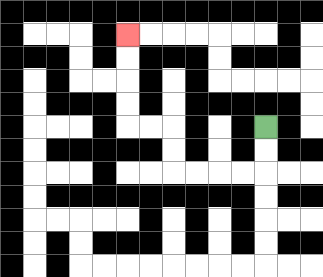{'start': '[11, 5]', 'end': '[5, 1]', 'path_directions': 'D,D,L,L,L,L,U,U,L,L,U,U,U,U', 'path_coordinates': '[[11, 5], [11, 6], [11, 7], [10, 7], [9, 7], [8, 7], [7, 7], [7, 6], [7, 5], [6, 5], [5, 5], [5, 4], [5, 3], [5, 2], [5, 1]]'}